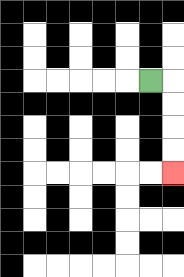{'start': '[6, 3]', 'end': '[7, 7]', 'path_directions': 'R,D,D,D,D', 'path_coordinates': '[[6, 3], [7, 3], [7, 4], [7, 5], [7, 6], [7, 7]]'}